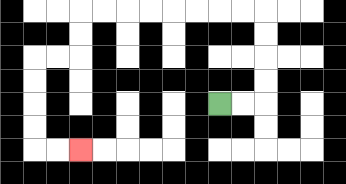{'start': '[9, 4]', 'end': '[3, 6]', 'path_directions': 'R,R,U,U,U,U,L,L,L,L,L,L,L,L,D,D,L,L,D,D,D,D,R,R', 'path_coordinates': '[[9, 4], [10, 4], [11, 4], [11, 3], [11, 2], [11, 1], [11, 0], [10, 0], [9, 0], [8, 0], [7, 0], [6, 0], [5, 0], [4, 0], [3, 0], [3, 1], [3, 2], [2, 2], [1, 2], [1, 3], [1, 4], [1, 5], [1, 6], [2, 6], [3, 6]]'}